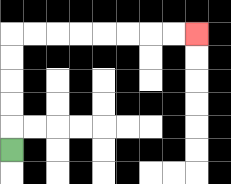{'start': '[0, 6]', 'end': '[8, 1]', 'path_directions': 'U,U,U,U,U,R,R,R,R,R,R,R,R', 'path_coordinates': '[[0, 6], [0, 5], [0, 4], [0, 3], [0, 2], [0, 1], [1, 1], [2, 1], [3, 1], [4, 1], [5, 1], [6, 1], [7, 1], [8, 1]]'}